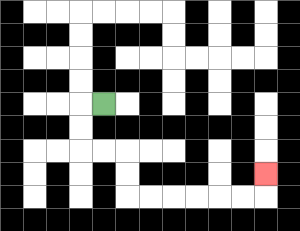{'start': '[4, 4]', 'end': '[11, 7]', 'path_directions': 'L,D,D,R,R,D,D,R,R,R,R,R,R,U', 'path_coordinates': '[[4, 4], [3, 4], [3, 5], [3, 6], [4, 6], [5, 6], [5, 7], [5, 8], [6, 8], [7, 8], [8, 8], [9, 8], [10, 8], [11, 8], [11, 7]]'}